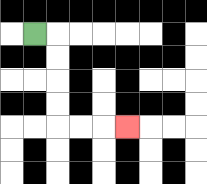{'start': '[1, 1]', 'end': '[5, 5]', 'path_directions': 'R,D,D,D,D,R,R,R', 'path_coordinates': '[[1, 1], [2, 1], [2, 2], [2, 3], [2, 4], [2, 5], [3, 5], [4, 5], [5, 5]]'}